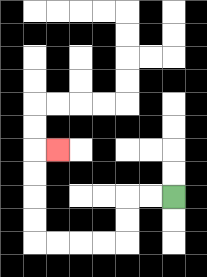{'start': '[7, 8]', 'end': '[2, 6]', 'path_directions': 'L,L,D,D,L,L,L,L,U,U,U,U,R', 'path_coordinates': '[[7, 8], [6, 8], [5, 8], [5, 9], [5, 10], [4, 10], [3, 10], [2, 10], [1, 10], [1, 9], [1, 8], [1, 7], [1, 6], [2, 6]]'}